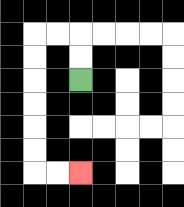{'start': '[3, 3]', 'end': '[3, 7]', 'path_directions': 'U,U,L,L,D,D,D,D,D,D,R,R', 'path_coordinates': '[[3, 3], [3, 2], [3, 1], [2, 1], [1, 1], [1, 2], [1, 3], [1, 4], [1, 5], [1, 6], [1, 7], [2, 7], [3, 7]]'}